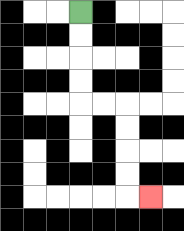{'start': '[3, 0]', 'end': '[6, 8]', 'path_directions': 'D,D,D,D,R,R,D,D,D,D,R', 'path_coordinates': '[[3, 0], [3, 1], [3, 2], [3, 3], [3, 4], [4, 4], [5, 4], [5, 5], [5, 6], [5, 7], [5, 8], [6, 8]]'}